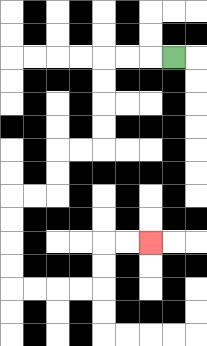{'start': '[7, 2]', 'end': '[6, 10]', 'path_directions': 'L,L,L,D,D,D,D,L,L,D,D,L,L,D,D,D,D,R,R,R,R,U,U,R,R', 'path_coordinates': '[[7, 2], [6, 2], [5, 2], [4, 2], [4, 3], [4, 4], [4, 5], [4, 6], [3, 6], [2, 6], [2, 7], [2, 8], [1, 8], [0, 8], [0, 9], [0, 10], [0, 11], [0, 12], [1, 12], [2, 12], [3, 12], [4, 12], [4, 11], [4, 10], [5, 10], [6, 10]]'}